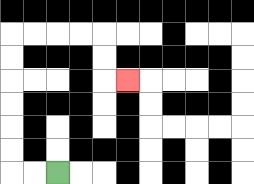{'start': '[2, 7]', 'end': '[5, 3]', 'path_directions': 'L,L,U,U,U,U,U,U,R,R,R,R,D,D,R', 'path_coordinates': '[[2, 7], [1, 7], [0, 7], [0, 6], [0, 5], [0, 4], [0, 3], [0, 2], [0, 1], [1, 1], [2, 1], [3, 1], [4, 1], [4, 2], [4, 3], [5, 3]]'}